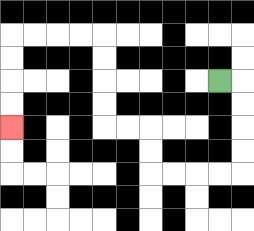{'start': '[9, 3]', 'end': '[0, 5]', 'path_directions': 'R,D,D,D,D,L,L,L,L,U,U,L,L,U,U,U,U,L,L,L,L,D,D,D,D', 'path_coordinates': '[[9, 3], [10, 3], [10, 4], [10, 5], [10, 6], [10, 7], [9, 7], [8, 7], [7, 7], [6, 7], [6, 6], [6, 5], [5, 5], [4, 5], [4, 4], [4, 3], [4, 2], [4, 1], [3, 1], [2, 1], [1, 1], [0, 1], [0, 2], [0, 3], [0, 4], [0, 5]]'}